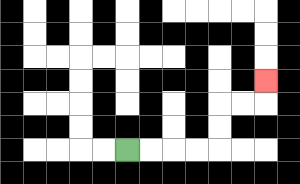{'start': '[5, 6]', 'end': '[11, 3]', 'path_directions': 'R,R,R,R,U,U,R,R,U', 'path_coordinates': '[[5, 6], [6, 6], [7, 6], [8, 6], [9, 6], [9, 5], [9, 4], [10, 4], [11, 4], [11, 3]]'}